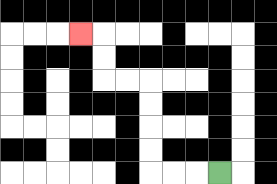{'start': '[9, 7]', 'end': '[3, 1]', 'path_directions': 'L,L,L,U,U,U,U,L,L,U,U,L', 'path_coordinates': '[[9, 7], [8, 7], [7, 7], [6, 7], [6, 6], [6, 5], [6, 4], [6, 3], [5, 3], [4, 3], [4, 2], [4, 1], [3, 1]]'}